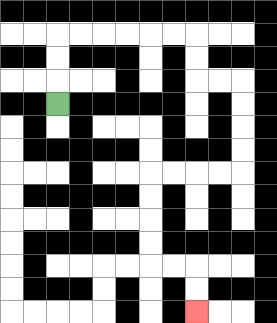{'start': '[2, 4]', 'end': '[8, 13]', 'path_directions': 'U,U,U,R,R,R,R,R,R,D,D,R,R,D,D,D,D,L,L,L,L,D,D,D,D,R,R,D,D', 'path_coordinates': '[[2, 4], [2, 3], [2, 2], [2, 1], [3, 1], [4, 1], [5, 1], [6, 1], [7, 1], [8, 1], [8, 2], [8, 3], [9, 3], [10, 3], [10, 4], [10, 5], [10, 6], [10, 7], [9, 7], [8, 7], [7, 7], [6, 7], [6, 8], [6, 9], [6, 10], [6, 11], [7, 11], [8, 11], [8, 12], [8, 13]]'}